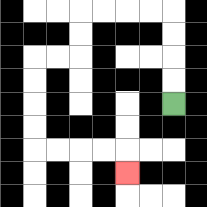{'start': '[7, 4]', 'end': '[5, 7]', 'path_directions': 'U,U,U,U,L,L,L,L,D,D,L,L,D,D,D,D,R,R,R,R,D', 'path_coordinates': '[[7, 4], [7, 3], [7, 2], [7, 1], [7, 0], [6, 0], [5, 0], [4, 0], [3, 0], [3, 1], [3, 2], [2, 2], [1, 2], [1, 3], [1, 4], [1, 5], [1, 6], [2, 6], [3, 6], [4, 6], [5, 6], [5, 7]]'}